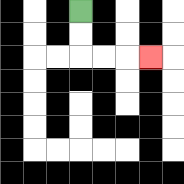{'start': '[3, 0]', 'end': '[6, 2]', 'path_directions': 'D,D,R,R,R', 'path_coordinates': '[[3, 0], [3, 1], [3, 2], [4, 2], [5, 2], [6, 2]]'}